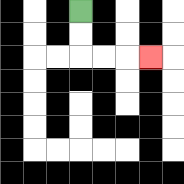{'start': '[3, 0]', 'end': '[6, 2]', 'path_directions': 'D,D,R,R,R', 'path_coordinates': '[[3, 0], [3, 1], [3, 2], [4, 2], [5, 2], [6, 2]]'}